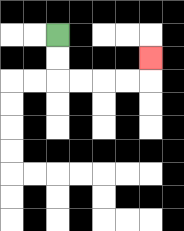{'start': '[2, 1]', 'end': '[6, 2]', 'path_directions': 'D,D,R,R,R,R,U', 'path_coordinates': '[[2, 1], [2, 2], [2, 3], [3, 3], [4, 3], [5, 3], [6, 3], [6, 2]]'}